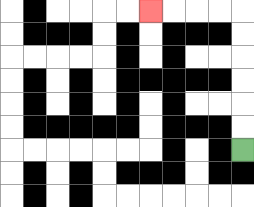{'start': '[10, 6]', 'end': '[6, 0]', 'path_directions': 'U,U,U,U,U,U,L,L,L,L', 'path_coordinates': '[[10, 6], [10, 5], [10, 4], [10, 3], [10, 2], [10, 1], [10, 0], [9, 0], [8, 0], [7, 0], [6, 0]]'}